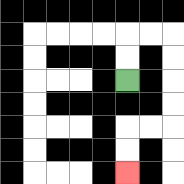{'start': '[5, 3]', 'end': '[5, 7]', 'path_directions': 'U,U,R,R,D,D,D,D,L,L,D,D', 'path_coordinates': '[[5, 3], [5, 2], [5, 1], [6, 1], [7, 1], [7, 2], [7, 3], [7, 4], [7, 5], [6, 5], [5, 5], [5, 6], [5, 7]]'}